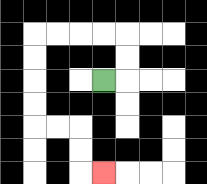{'start': '[4, 3]', 'end': '[4, 7]', 'path_directions': 'R,U,U,L,L,L,L,D,D,D,D,R,R,D,D,R', 'path_coordinates': '[[4, 3], [5, 3], [5, 2], [5, 1], [4, 1], [3, 1], [2, 1], [1, 1], [1, 2], [1, 3], [1, 4], [1, 5], [2, 5], [3, 5], [3, 6], [3, 7], [4, 7]]'}